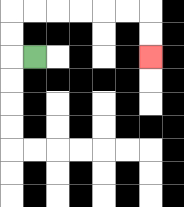{'start': '[1, 2]', 'end': '[6, 2]', 'path_directions': 'L,U,U,R,R,R,R,R,R,D,D', 'path_coordinates': '[[1, 2], [0, 2], [0, 1], [0, 0], [1, 0], [2, 0], [3, 0], [4, 0], [5, 0], [6, 0], [6, 1], [6, 2]]'}